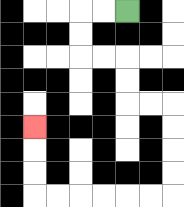{'start': '[5, 0]', 'end': '[1, 5]', 'path_directions': 'L,L,D,D,R,R,D,D,R,R,D,D,D,D,L,L,L,L,L,L,U,U,U', 'path_coordinates': '[[5, 0], [4, 0], [3, 0], [3, 1], [3, 2], [4, 2], [5, 2], [5, 3], [5, 4], [6, 4], [7, 4], [7, 5], [7, 6], [7, 7], [7, 8], [6, 8], [5, 8], [4, 8], [3, 8], [2, 8], [1, 8], [1, 7], [1, 6], [1, 5]]'}